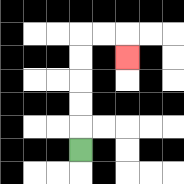{'start': '[3, 6]', 'end': '[5, 2]', 'path_directions': 'U,U,U,U,U,R,R,D', 'path_coordinates': '[[3, 6], [3, 5], [3, 4], [3, 3], [3, 2], [3, 1], [4, 1], [5, 1], [5, 2]]'}